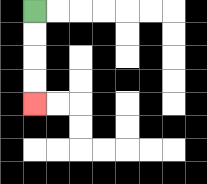{'start': '[1, 0]', 'end': '[1, 4]', 'path_directions': 'D,D,D,D', 'path_coordinates': '[[1, 0], [1, 1], [1, 2], [1, 3], [1, 4]]'}